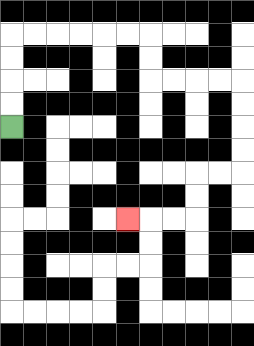{'start': '[0, 5]', 'end': '[5, 9]', 'path_directions': 'U,U,U,U,R,R,R,R,R,R,D,D,R,R,R,R,D,D,D,D,L,L,D,D,L,L,L', 'path_coordinates': '[[0, 5], [0, 4], [0, 3], [0, 2], [0, 1], [1, 1], [2, 1], [3, 1], [4, 1], [5, 1], [6, 1], [6, 2], [6, 3], [7, 3], [8, 3], [9, 3], [10, 3], [10, 4], [10, 5], [10, 6], [10, 7], [9, 7], [8, 7], [8, 8], [8, 9], [7, 9], [6, 9], [5, 9]]'}